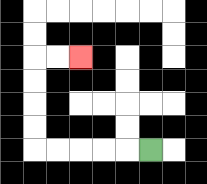{'start': '[6, 6]', 'end': '[3, 2]', 'path_directions': 'L,L,L,L,L,U,U,U,U,R,R', 'path_coordinates': '[[6, 6], [5, 6], [4, 6], [3, 6], [2, 6], [1, 6], [1, 5], [1, 4], [1, 3], [1, 2], [2, 2], [3, 2]]'}